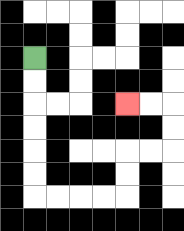{'start': '[1, 2]', 'end': '[5, 4]', 'path_directions': 'D,D,D,D,D,D,R,R,R,R,U,U,R,R,U,U,L,L', 'path_coordinates': '[[1, 2], [1, 3], [1, 4], [1, 5], [1, 6], [1, 7], [1, 8], [2, 8], [3, 8], [4, 8], [5, 8], [5, 7], [5, 6], [6, 6], [7, 6], [7, 5], [7, 4], [6, 4], [5, 4]]'}